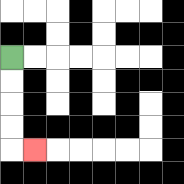{'start': '[0, 2]', 'end': '[1, 6]', 'path_directions': 'D,D,D,D,R', 'path_coordinates': '[[0, 2], [0, 3], [0, 4], [0, 5], [0, 6], [1, 6]]'}